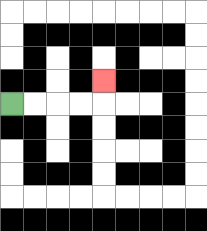{'start': '[0, 4]', 'end': '[4, 3]', 'path_directions': 'R,R,R,R,U', 'path_coordinates': '[[0, 4], [1, 4], [2, 4], [3, 4], [4, 4], [4, 3]]'}